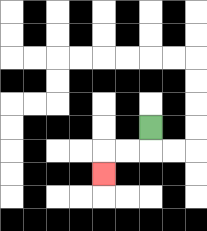{'start': '[6, 5]', 'end': '[4, 7]', 'path_directions': 'D,L,L,D', 'path_coordinates': '[[6, 5], [6, 6], [5, 6], [4, 6], [4, 7]]'}